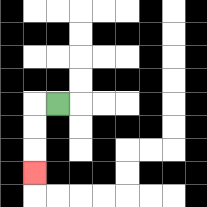{'start': '[2, 4]', 'end': '[1, 7]', 'path_directions': 'L,D,D,D', 'path_coordinates': '[[2, 4], [1, 4], [1, 5], [1, 6], [1, 7]]'}